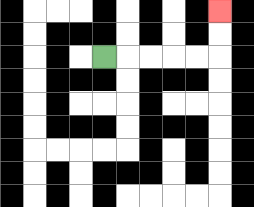{'start': '[4, 2]', 'end': '[9, 0]', 'path_directions': 'R,R,R,R,R,U,U', 'path_coordinates': '[[4, 2], [5, 2], [6, 2], [7, 2], [8, 2], [9, 2], [9, 1], [9, 0]]'}